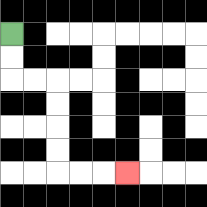{'start': '[0, 1]', 'end': '[5, 7]', 'path_directions': 'D,D,R,R,D,D,D,D,R,R,R', 'path_coordinates': '[[0, 1], [0, 2], [0, 3], [1, 3], [2, 3], [2, 4], [2, 5], [2, 6], [2, 7], [3, 7], [4, 7], [5, 7]]'}